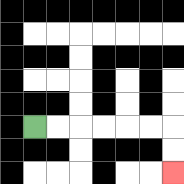{'start': '[1, 5]', 'end': '[7, 7]', 'path_directions': 'R,R,R,R,R,R,D,D', 'path_coordinates': '[[1, 5], [2, 5], [3, 5], [4, 5], [5, 5], [6, 5], [7, 5], [7, 6], [7, 7]]'}